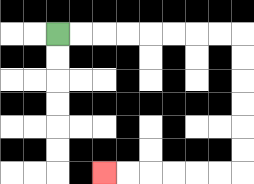{'start': '[2, 1]', 'end': '[4, 7]', 'path_directions': 'R,R,R,R,R,R,R,R,D,D,D,D,D,D,L,L,L,L,L,L', 'path_coordinates': '[[2, 1], [3, 1], [4, 1], [5, 1], [6, 1], [7, 1], [8, 1], [9, 1], [10, 1], [10, 2], [10, 3], [10, 4], [10, 5], [10, 6], [10, 7], [9, 7], [8, 7], [7, 7], [6, 7], [5, 7], [4, 7]]'}